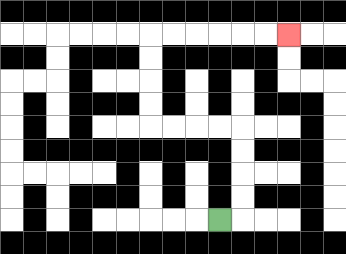{'start': '[9, 9]', 'end': '[12, 1]', 'path_directions': 'R,U,U,U,U,L,L,L,L,U,U,U,U,R,R,R,R,R,R', 'path_coordinates': '[[9, 9], [10, 9], [10, 8], [10, 7], [10, 6], [10, 5], [9, 5], [8, 5], [7, 5], [6, 5], [6, 4], [6, 3], [6, 2], [6, 1], [7, 1], [8, 1], [9, 1], [10, 1], [11, 1], [12, 1]]'}